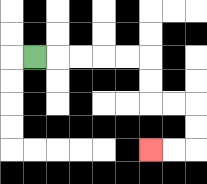{'start': '[1, 2]', 'end': '[6, 6]', 'path_directions': 'R,R,R,R,R,D,D,R,R,D,D,L,L', 'path_coordinates': '[[1, 2], [2, 2], [3, 2], [4, 2], [5, 2], [6, 2], [6, 3], [6, 4], [7, 4], [8, 4], [8, 5], [8, 6], [7, 6], [6, 6]]'}